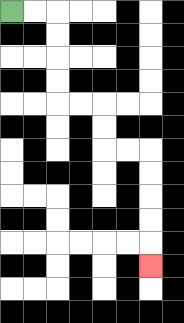{'start': '[0, 0]', 'end': '[6, 11]', 'path_directions': 'R,R,D,D,D,D,R,R,D,D,R,R,D,D,D,D,D', 'path_coordinates': '[[0, 0], [1, 0], [2, 0], [2, 1], [2, 2], [2, 3], [2, 4], [3, 4], [4, 4], [4, 5], [4, 6], [5, 6], [6, 6], [6, 7], [6, 8], [6, 9], [6, 10], [6, 11]]'}